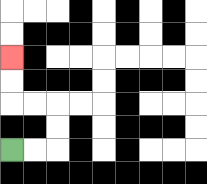{'start': '[0, 6]', 'end': '[0, 2]', 'path_directions': 'R,R,U,U,L,L,U,U', 'path_coordinates': '[[0, 6], [1, 6], [2, 6], [2, 5], [2, 4], [1, 4], [0, 4], [0, 3], [0, 2]]'}